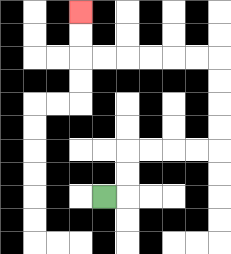{'start': '[4, 8]', 'end': '[3, 0]', 'path_directions': 'R,U,U,R,R,R,R,U,U,U,U,L,L,L,L,L,L,U,U', 'path_coordinates': '[[4, 8], [5, 8], [5, 7], [5, 6], [6, 6], [7, 6], [8, 6], [9, 6], [9, 5], [9, 4], [9, 3], [9, 2], [8, 2], [7, 2], [6, 2], [5, 2], [4, 2], [3, 2], [3, 1], [3, 0]]'}